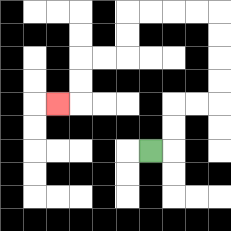{'start': '[6, 6]', 'end': '[2, 4]', 'path_directions': 'R,U,U,R,R,U,U,U,U,L,L,L,L,D,D,L,L,D,D,L', 'path_coordinates': '[[6, 6], [7, 6], [7, 5], [7, 4], [8, 4], [9, 4], [9, 3], [9, 2], [9, 1], [9, 0], [8, 0], [7, 0], [6, 0], [5, 0], [5, 1], [5, 2], [4, 2], [3, 2], [3, 3], [3, 4], [2, 4]]'}